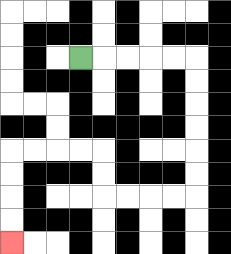{'start': '[3, 2]', 'end': '[0, 10]', 'path_directions': 'R,R,R,R,R,D,D,D,D,D,D,L,L,L,L,U,U,L,L,L,L,D,D,D,D', 'path_coordinates': '[[3, 2], [4, 2], [5, 2], [6, 2], [7, 2], [8, 2], [8, 3], [8, 4], [8, 5], [8, 6], [8, 7], [8, 8], [7, 8], [6, 8], [5, 8], [4, 8], [4, 7], [4, 6], [3, 6], [2, 6], [1, 6], [0, 6], [0, 7], [0, 8], [0, 9], [0, 10]]'}